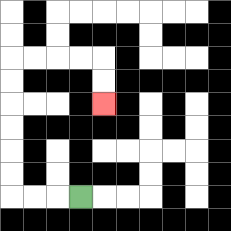{'start': '[3, 8]', 'end': '[4, 4]', 'path_directions': 'L,L,L,U,U,U,U,U,U,R,R,R,R,D,D', 'path_coordinates': '[[3, 8], [2, 8], [1, 8], [0, 8], [0, 7], [0, 6], [0, 5], [0, 4], [0, 3], [0, 2], [1, 2], [2, 2], [3, 2], [4, 2], [4, 3], [4, 4]]'}